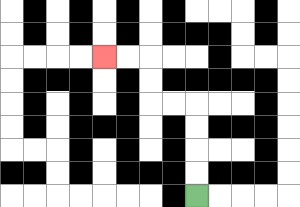{'start': '[8, 8]', 'end': '[4, 2]', 'path_directions': 'U,U,U,U,L,L,U,U,L,L', 'path_coordinates': '[[8, 8], [8, 7], [8, 6], [8, 5], [8, 4], [7, 4], [6, 4], [6, 3], [6, 2], [5, 2], [4, 2]]'}